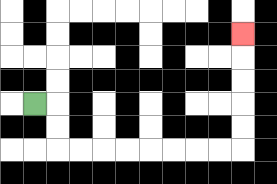{'start': '[1, 4]', 'end': '[10, 1]', 'path_directions': 'R,D,D,R,R,R,R,R,R,R,R,U,U,U,U,U', 'path_coordinates': '[[1, 4], [2, 4], [2, 5], [2, 6], [3, 6], [4, 6], [5, 6], [6, 6], [7, 6], [8, 6], [9, 6], [10, 6], [10, 5], [10, 4], [10, 3], [10, 2], [10, 1]]'}